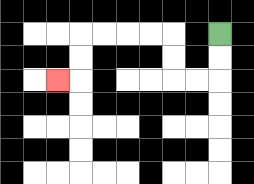{'start': '[9, 1]', 'end': '[2, 3]', 'path_directions': 'D,D,L,L,U,U,L,L,L,L,D,D,L', 'path_coordinates': '[[9, 1], [9, 2], [9, 3], [8, 3], [7, 3], [7, 2], [7, 1], [6, 1], [5, 1], [4, 1], [3, 1], [3, 2], [3, 3], [2, 3]]'}